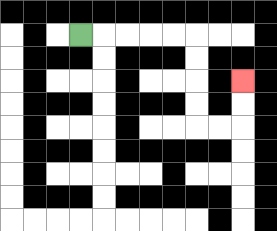{'start': '[3, 1]', 'end': '[10, 3]', 'path_directions': 'R,R,R,R,R,D,D,D,D,R,R,U,U', 'path_coordinates': '[[3, 1], [4, 1], [5, 1], [6, 1], [7, 1], [8, 1], [8, 2], [8, 3], [8, 4], [8, 5], [9, 5], [10, 5], [10, 4], [10, 3]]'}